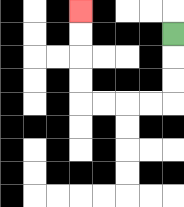{'start': '[7, 1]', 'end': '[3, 0]', 'path_directions': 'D,D,D,L,L,L,L,U,U,U,U', 'path_coordinates': '[[7, 1], [7, 2], [7, 3], [7, 4], [6, 4], [5, 4], [4, 4], [3, 4], [3, 3], [3, 2], [3, 1], [3, 0]]'}